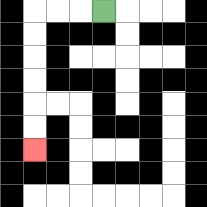{'start': '[4, 0]', 'end': '[1, 6]', 'path_directions': 'L,L,L,D,D,D,D,D,D', 'path_coordinates': '[[4, 0], [3, 0], [2, 0], [1, 0], [1, 1], [1, 2], [1, 3], [1, 4], [1, 5], [1, 6]]'}